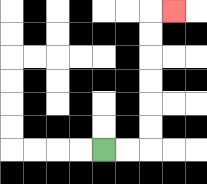{'start': '[4, 6]', 'end': '[7, 0]', 'path_directions': 'R,R,U,U,U,U,U,U,R', 'path_coordinates': '[[4, 6], [5, 6], [6, 6], [6, 5], [6, 4], [6, 3], [6, 2], [6, 1], [6, 0], [7, 0]]'}